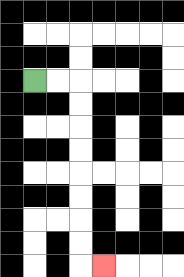{'start': '[1, 3]', 'end': '[4, 11]', 'path_directions': 'R,R,D,D,D,D,D,D,D,D,R', 'path_coordinates': '[[1, 3], [2, 3], [3, 3], [3, 4], [3, 5], [3, 6], [3, 7], [3, 8], [3, 9], [3, 10], [3, 11], [4, 11]]'}